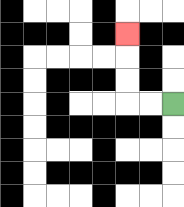{'start': '[7, 4]', 'end': '[5, 1]', 'path_directions': 'L,L,U,U,U', 'path_coordinates': '[[7, 4], [6, 4], [5, 4], [5, 3], [5, 2], [5, 1]]'}